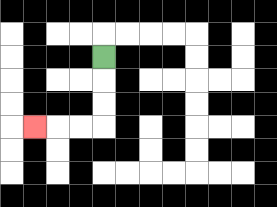{'start': '[4, 2]', 'end': '[1, 5]', 'path_directions': 'D,D,D,L,L,L', 'path_coordinates': '[[4, 2], [4, 3], [4, 4], [4, 5], [3, 5], [2, 5], [1, 5]]'}